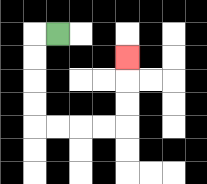{'start': '[2, 1]', 'end': '[5, 2]', 'path_directions': 'L,D,D,D,D,R,R,R,R,U,U,U', 'path_coordinates': '[[2, 1], [1, 1], [1, 2], [1, 3], [1, 4], [1, 5], [2, 5], [3, 5], [4, 5], [5, 5], [5, 4], [5, 3], [5, 2]]'}